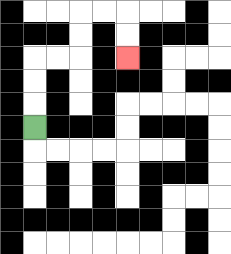{'start': '[1, 5]', 'end': '[5, 2]', 'path_directions': 'U,U,U,R,R,U,U,R,R,D,D', 'path_coordinates': '[[1, 5], [1, 4], [1, 3], [1, 2], [2, 2], [3, 2], [3, 1], [3, 0], [4, 0], [5, 0], [5, 1], [5, 2]]'}